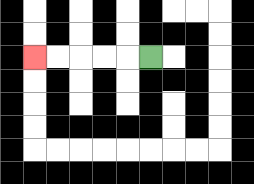{'start': '[6, 2]', 'end': '[1, 2]', 'path_directions': 'L,L,L,L,L', 'path_coordinates': '[[6, 2], [5, 2], [4, 2], [3, 2], [2, 2], [1, 2]]'}